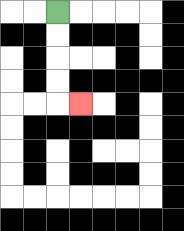{'start': '[2, 0]', 'end': '[3, 4]', 'path_directions': 'D,D,D,D,R', 'path_coordinates': '[[2, 0], [2, 1], [2, 2], [2, 3], [2, 4], [3, 4]]'}